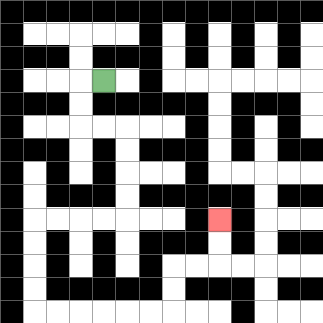{'start': '[4, 3]', 'end': '[9, 9]', 'path_directions': 'L,D,D,R,R,D,D,D,D,L,L,L,L,D,D,D,D,R,R,R,R,R,R,U,U,R,R,U,U', 'path_coordinates': '[[4, 3], [3, 3], [3, 4], [3, 5], [4, 5], [5, 5], [5, 6], [5, 7], [5, 8], [5, 9], [4, 9], [3, 9], [2, 9], [1, 9], [1, 10], [1, 11], [1, 12], [1, 13], [2, 13], [3, 13], [4, 13], [5, 13], [6, 13], [7, 13], [7, 12], [7, 11], [8, 11], [9, 11], [9, 10], [9, 9]]'}